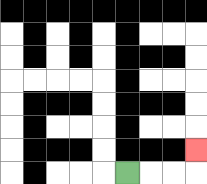{'start': '[5, 7]', 'end': '[8, 6]', 'path_directions': 'R,R,R,U', 'path_coordinates': '[[5, 7], [6, 7], [7, 7], [8, 7], [8, 6]]'}